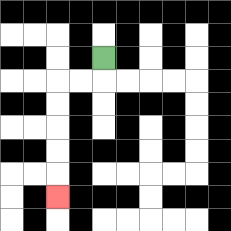{'start': '[4, 2]', 'end': '[2, 8]', 'path_directions': 'D,L,L,D,D,D,D,D', 'path_coordinates': '[[4, 2], [4, 3], [3, 3], [2, 3], [2, 4], [2, 5], [2, 6], [2, 7], [2, 8]]'}